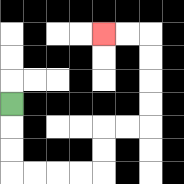{'start': '[0, 4]', 'end': '[4, 1]', 'path_directions': 'D,D,D,R,R,R,R,U,U,R,R,U,U,U,U,L,L', 'path_coordinates': '[[0, 4], [0, 5], [0, 6], [0, 7], [1, 7], [2, 7], [3, 7], [4, 7], [4, 6], [4, 5], [5, 5], [6, 5], [6, 4], [6, 3], [6, 2], [6, 1], [5, 1], [4, 1]]'}